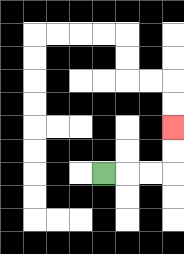{'start': '[4, 7]', 'end': '[7, 5]', 'path_directions': 'R,R,R,U,U', 'path_coordinates': '[[4, 7], [5, 7], [6, 7], [7, 7], [7, 6], [7, 5]]'}